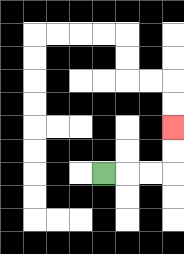{'start': '[4, 7]', 'end': '[7, 5]', 'path_directions': 'R,R,R,U,U', 'path_coordinates': '[[4, 7], [5, 7], [6, 7], [7, 7], [7, 6], [7, 5]]'}